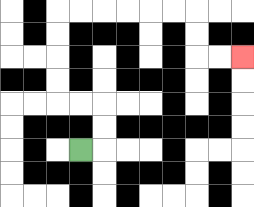{'start': '[3, 6]', 'end': '[10, 2]', 'path_directions': 'R,U,U,L,L,U,U,U,U,R,R,R,R,R,R,D,D,R,R', 'path_coordinates': '[[3, 6], [4, 6], [4, 5], [4, 4], [3, 4], [2, 4], [2, 3], [2, 2], [2, 1], [2, 0], [3, 0], [4, 0], [5, 0], [6, 0], [7, 0], [8, 0], [8, 1], [8, 2], [9, 2], [10, 2]]'}